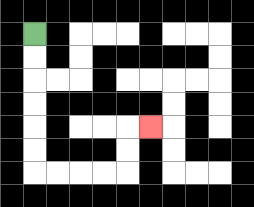{'start': '[1, 1]', 'end': '[6, 5]', 'path_directions': 'D,D,D,D,D,D,R,R,R,R,U,U,R', 'path_coordinates': '[[1, 1], [1, 2], [1, 3], [1, 4], [1, 5], [1, 6], [1, 7], [2, 7], [3, 7], [4, 7], [5, 7], [5, 6], [5, 5], [6, 5]]'}